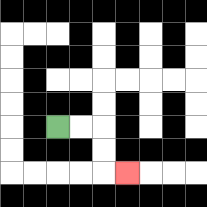{'start': '[2, 5]', 'end': '[5, 7]', 'path_directions': 'R,R,D,D,R', 'path_coordinates': '[[2, 5], [3, 5], [4, 5], [4, 6], [4, 7], [5, 7]]'}